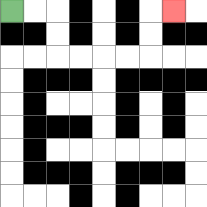{'start': '[0, 0]', 'end': '[7, 0]', 'path_directions': 'R,R,D,D,R,R,R,R,U,U,R', 'path_coordinates': '[[0, 0], [1, 0], [2, 0], [2, 1], [2, 2], [3, 2], [4, 2], [5, 2], [6, 2], [6, 1], [6, 0], [7, 0]]'}